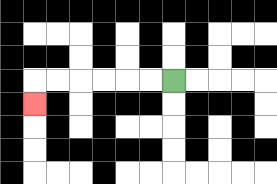{'start': '[7, 3]', 'end': '[1, 4]', 'path_directions': 'L,L,L,L,L,L,D', 'path_coordinates': '[[7, 3], [6, 3], [5, 3], [4, 3], [3, 3], [2, 3], [1, 3], [1, 4]]'}